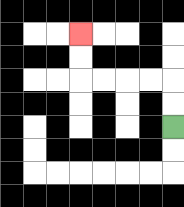{'start': '[7, 5]', 'end': '[3, 1]', 'path_directions': 'U,U,L,L,L,L,U,U', 'path_coordinates': '[[7, 5], [7, 4], [7, 3], [6, 3], [5, 3], [4, 3], [3, 3], [3, 2], [3, 1]]'}